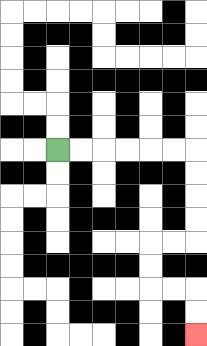{'start': '[2, 6]', 'end': '[8, 14]', 'path_directions': 'R,R,R,R,R,R,D,D,D,D,L,L,D,D,R,R,D,D', 'path_coordinates': '[[2, 6], [3, 6], [4, 6], [5, 6], [6, 6], [7, 6], [8, 6], [8, 7], [8, 8], [8, 9], [8, 10], [7, 10], [6, 10], [6, 11], [6, 12], [7, 12], [8, 12], [8, 13], [8, 14]]'}